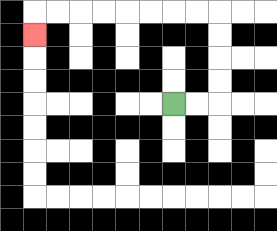{'start': '[7, 4]', 'end': '[1, 1]', 'path_directions': 'R,R,U,U,U,U,L,L,L,L,L,L,L,L,D', 'path_coordinates': '[[7, 4], [8, 4], [9, 4], [9, 3], [9, 2], [9, 1], [9, 0], [8, 0], [7, 0], [6, 0], [5, 0], [4, 0], [3, 0], [2, 0], [1, 0], [1, 1]]'}